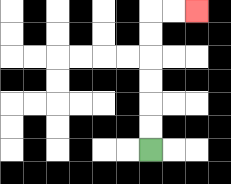{'start': '[6, 6]', 'end': '[8, 0]', 'path_directions': 'U,U,U,U,U,U,R,R', 'path_coordinates': '[[6, 6], [6, 5], [6, 4], [6, 3], [6, 2], [6, 1], [6, 0], [7, 0], [8, 0]]'}